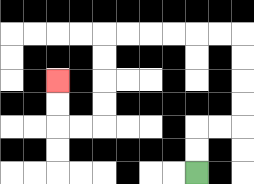{'start': '[8, 7]', 'end': '[2, 3]', 'path_directions': 'U,U,R,R,U,U,U,U,L,L,L,L,L,L,D,D,D,D,L,L,U,U', 'path_coordinates': '[[8, 7], [8, 6], [8, 5], [9, 5], [10, 5], [10, 4], [10, 3], [10, 2], [10, 1], [9, 1], [8, 1], [7, 1], [6, 1], [5, 1], [4, 1], [4, 2], [4, 3], [4, 4], [4, 5], [3, 5], [2, 5], [2, 4], [2, 3]]'}